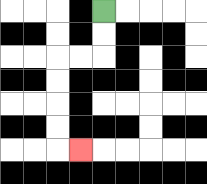{'start': '[4, 0]', 'end': '[3, 6]', 'path_directions': 'D,D,L,L,D,D,D,D,R', 'path_coordinates': '[[4, 0], [4, 1], [4, 2], [3, 2], [2, 2], [2, 3], [2, 4], [2, 5], [2, 6], [3, 6]]'}